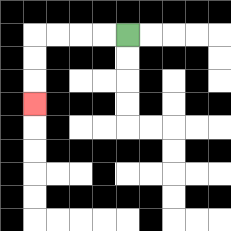{'start': '[5, 1]', 'end': '[1, 4]', 'path_directions': 'L,L,L,L,D,D,D', 'path_coordinates': '[[5, 1], [4, 1], [3, 1], [2, 1], [1, 1], [1, 2], [1, 3], [1, 4]]'}